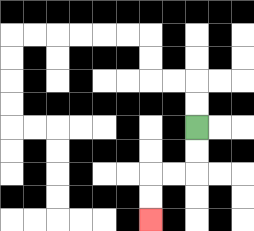{'start': '[8, 5]', 'end': '[6, 9]', 'path_directions': 'D,D,L,L,D,D', 'path_coordinates': '[[8, 5], [8, 6], [8, 7], [7, 7], [6, 7], [6, 8], [6, 9]]'}